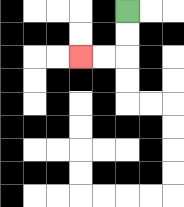{'start': '[5, 0]', 'end': '[3, 2]', 'path_directions': 'D,D,L,L', 'path_coordinates': '[[5, 0], [5, 1], [5, 2], [4, 2], [3, 2]]'}